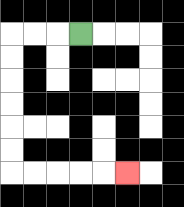{'start': '[3, 1]', 'end': '[5, 7]', 'path_directions': 'L,L,L,D,D,D,D,D,D,R,R,R,R,R', 'path_coordinates': '[[3, 1], [2, 1], [1, 1], [0, 1], [0, 2], [0, 3], [0, 4], [0, 5], [0, 6], [0, 7], [1, 7], [2, 7], [3, 7], [4, 7], [5, 7]]'}